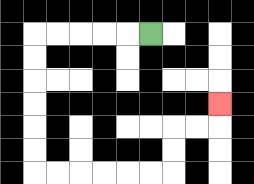{'start': '[6, 1]', 'end': '[9, 4]', 'path_directions': 'L,L,L,L,L,D,D,D,D,D,D,R,R,R,R,R,R,U,U,R,R,U', 'path_coordinates': '[[6, 1], [5, 1], [4, 1], [3, 1], [2, 1], [1, 1], [1, 2], [1, 3], [1, 4], [1, 5], [1, 6], [1, 7], [2, 7], [3, 7], [4, 7], [5, 7], [6, 7], [7, 7], [7, 6], [7, 5], [8, 5], [9, 5], [9, 4]]'}